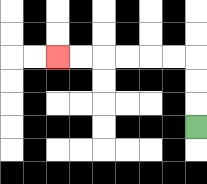{'start': '[8, 5]', 'end': '[2, 2]', 'path_directions': 'U,U,U,L,L,L,L,L,L', 'path_coordinates': '[[8, 5], [8, 4], [8, 3], [8, 2], [7, 2], [6, 2], [5, 2], [4, 2], [3, 2], [2, 2]]'}